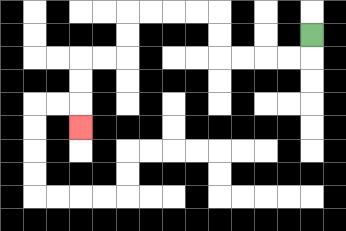{'start': '[13, 1]', 'end': '[3, 5]', 'path_directions': 'D,L,L,L,L,U,U,L,L,L,L,D,D,L,L,D,D,D', 'path_coordinates': '[[13, 1], [13, 2], [12, 2], [11, 2], [10, 2], [9, 2], [9, 1], [9, 0], [8, 0], [7, 0], [6, 0], [5, 0], [5, 1], [5, 2], [4, 2], [3, 2], [3, 3], [3, 4], [3, 5]]'}